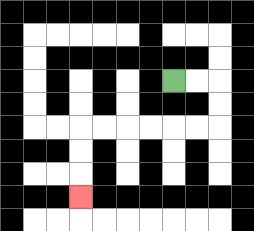{'start': '[7, 3]', 'end': '[3, 8]', 'path_directions': 'R,R,D,D,L,L,L,L,L,L,D,D,D', 'path_coordinates': '[[7, 3], [8, 3], [9, 3], [9, 4], [9, 5], [8, 5], [7, 5], [6, 5], [5, 5], [4, 5], [3, 5], [3, 6], [3, 7], [3, 8]]'}